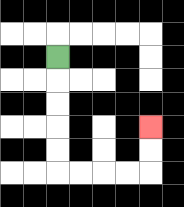{'start': '[2, 2]', 'end': '[6, 5]', 'path_directions': 'D,D,D,D,D,R,R,R,R,U,U', 'path_coordinates': '[[2, 2], [2, 3], [2, 4], [2, 5], [2, 6], [2, 7], [3, 7], [4, 7], [5, 7], [6, 7], [6, 6], [6, 5]]'}